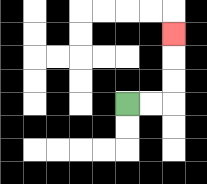{'start': '[5, 4]', 'end': '[7, 1]', 'path_directions': 'R,R,U,U,U', 'path_coordinates': '[[5, 4], [6, 4], [7, 4], [7, 3], [7, 2], [7, 1]]'}